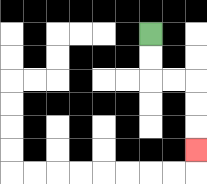{'start': '[6, 1]', 'end': '[8, 6]', 'path_directions': 'D,D,R,R,D,D,D', 'path_coordinates': '[[6, 1], [6, 2], [6, 3], [7, 3], [8, 3], [8, 4], [8, 5], [8, 6]]'}